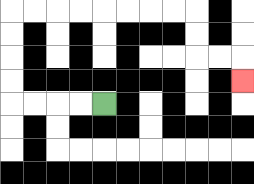{'start': '[4, 4]', 'end': '[10, 3]', 'path_directions': 'L,L,L,L,U,U,U,U,R,R,R,R,R,R,R,R,D,D,R,R,D', 'path_coordinates': '[[4, 4], [3, 4], [2, 4], [1, 4], [0, 4], [0, 3], [0, 2], [0, 1], [0, 0], [1, 0], [2, 0], [3, 0], [4, 0], [5, 0], [6, 0], [7, 0], [8, 0], [8, 1], [8, 2], [9, 2], [10, 2], [10, 3]]'}